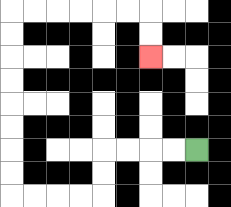{'start': '[8, 6]', 'end': '[6, 2]', 'path_directions': 'L,L,L,L,D,D,L,L,L,L,U,U,U,U,U,U,U,U,R,R,R,R,R,R,D,D', 'path_coordinates': '[[8, 6], [7, 6], [6, 6], [5, 6], [4, 6], [4, 7], [4, 8], [3, 8], [2, 8], [1, 8], [0, 8], [0, 7], [0, 6], [0, 5], [0, 4], [0, 3], [0, 2], [0, 1], [0, 0], [1, 0], [2, 0], [3, 0], [4, 0], [5, 0], [6, 0], [6, 1], [6, 2]]'}